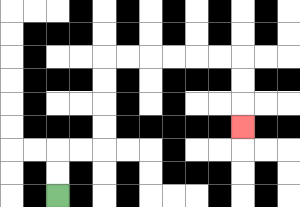{'start': '[2, 8]', 'end': '[10, 5]', 'path_directions': 'U,U,R,R,U,U,U,U,R,R,R,R,R,R,D,D,D', 'path_coordinates': '[[2, 8], [2, 7], [2, 6], [3, 6], [4, 6], [4, 5], [4, 4], [4, 3], [4, 2], [5, 2], [6, 2], [7, 2], [8, 2], [9, 2], [10, 2], [10, 3], [10, 4], [10, 5]]'}